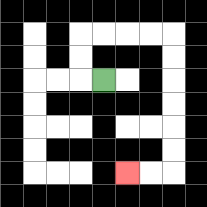{'start': '[4, 3]', 'end': '[5, 7]', 'path_directions': 'L,U,U,R,R,R,R,D,D,D,D,D,D,L,L', 'path_coordinates': '[[4, 3], [3, 3], [3, 2], [3, 1], [4, 1], [5, 1], [6, 1], [7, 1], [7, 2], [7, 3], [7, 4], [7, 5], [7, 6], [7, 7], [6, 7], [5, 7]]'}